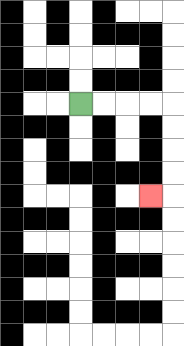{'start': '[3, 4]', 'end': '[6, 8]', 'path_directions': 'R,R,R,R,D,D,D,D,L', 'path_coordinates': '[[3, 4], [4, 4], [5, 4], [6, 4], [7, 4], [7, 5], [7, 6], [7, 7], [7, 8], [6, 8]]'}